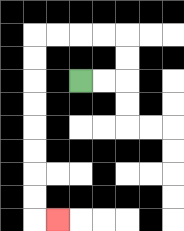{'start': '[3, 3]', 'end': '[2, 9]', 'path_directions': 'R,R,U,U,L,L,L,L,D,D,D,D,D,D,D,D,R', 'path_coordinates': '[[3, 3], [4, 3], [5, 3], [5, 2], [5, 1], [4, 1], [3, 1], [2, 1], [1, 1], [1, 2], [1, 3], [1, 4], [1, 5], [1, 6], [1, 7], [1, 8], [1, 9], [2, 9]]'}